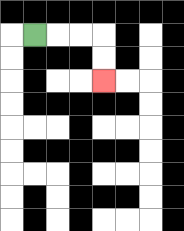{'start': '[1, 1]', 'end': '[4, 3]', 'path_directions': 'R,R,R,D,D', 'path_coordinates': '[[1, 1], [2, 1], [3, 1], [4, 1], [4, 2], [4, 3]]'}